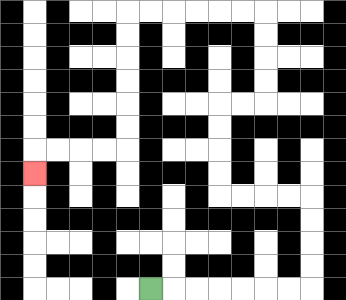{'start': '[6, 12]', 'end': '[1, 7]', 'path_directions': 'R,R,R,R,R,R,R,U,U,U,U,L,L,L,L,U,U,U,U,R,R,U,U,U,U,L,L,L,L,L,L,D,D,D,D,D,D,L,L,L,L,D', 'path_coordinates': '[[6, 12], [7, 12], [8, 12], [9, 12], [10, 12], [11, 12], [12, 12], [13, 12], [13, 11], [13, 10], [13, 9], [13, 8], [12, 8], [11, 8], [10, 8], [9, 8], [9, 7], [9, 6], [9, 5], [9, 4], [10, 4], [11, 4], [11, 3], [11, 2], [11, 1], [11, 0], [10, 0], [9, 0], [8, 0], [7, 0], [6, 0], [5, 0], [5, 1], [5, 2], [5, 3], [5, 4], [5, 5], [5, 6], [4, 6], [3, 6], [2, 6], [1, 6], [1, 7]]'}